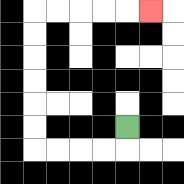{'start': '[5, 5]', 'end': '[6, 0]', 'path_directions': 'D,L,L,L,L,U,U,U,U,U,U,R,R,R,R,R', 'path_coordinates': '[[5, 5], [5, 6], [4, 6], [3, 6], [2, 6], [1, 6], [1, 5], [1, 4], [1, 3], [1, 2], [1, 1], [1, 0], [2, 0], [3, 0], [4, 0], [5, 0], [6, 0]]'}